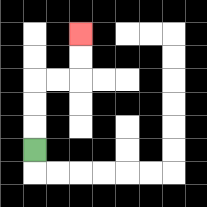{'start': '[1, 6]', 'end': '[3, 1]', 'path_directions': 'U,U,U,R,R,U,U', 'path_coordinates': '[[1, 6], [1, 5], [1, 4], [1, 3], [2, 3], [3, 3], [3, 2], [3, 1]]'}